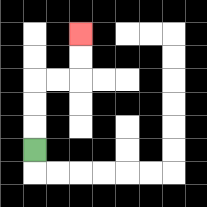{'start': '[1, 6]', 'end': '[3, 1]', 'path_directions': 'U,U,U,R,R,U,U', 'path_coordinates': '[[1, 6], [1, 5], [1, 4], [1, 3], [2, 3], [3, 3], [3, 2], [3, 1]]'}